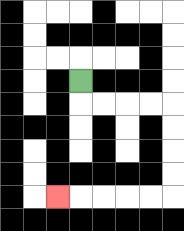{'start': '[3, 3]', 'end': '[2, 8]', 'path_directions': 'D,R,R,R,R,D,D,D,D,L,L,L,L,L', 'path_coordinates': '[[3, 3], [3, 4], [4, 4], [5, 4], [6, 4], [7, 4], [7, 5], [7, 6], [7, 7], [7, 8], [6, 8], [5, 8], [4, 8], [3, 8], [2, 8]]'}